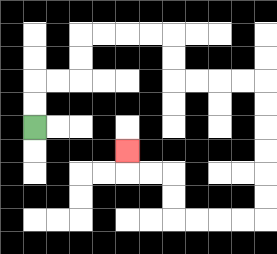{'start': '[1, 5]', 'end': '[5, 6]', 'path_directions': 'U,U,R,R,U,U,R,R,R,R,D,D,R,R,R,R,D,D,D,D,D,D,L,L,L,L,U,U,L,L,U', 'path_coordinates': '[[1, 5], [1, 4], [1, 3], [2, 3], [3, 3], [3, 2], [3, 1], [4, 1], [5, 1], [6, 1], [7, 1], [7, 2], [7, 3], [8, 3], [9, 3], [10, 3], [11, 3], [11, 4], [11, 5], [11, 6], [11, 7], [11, 8], [11, 9], [10, 9], [9, 9], [8, 9], [7, 9], [7, 8], [7, 7], [6, 7], [5, 7], [5, 6]]'}